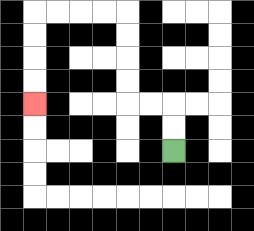{'start': '[7, 6]', 'end': '[1, 4]', 'path_directions': 'U,U,L,L,U,U,U,U,L,L,L,L,D,D,D,D', 'path_coordinates': '[[7, 6], [7, 5], [7, 4], [6, 4], [5, 4], [5, 3], [5, 2], [5, 1], [5, 0], [4, 0], [3, 0], [2, 0], [1, 0], [1, 1], [1, 2], [1, 3], [1, 4]]'}